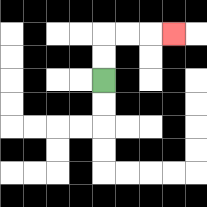{'start': '[4, 3]', 'end': '[7, 1]', 'path_directions': 'U,U,R,R,R', 'path_coordinates': '[[4, 3], [4, 2], [4, 1], [5, 1], [6, 1], [7, 1]]'}